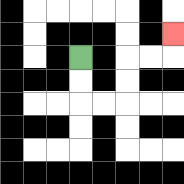{'start': '[3, 2]', 'end': '[7, 1]', 'path_directions': 'D,D,R,R,U,U,R,R,U', 'path_coordinates': '[[3, 2], [3, 3], [3, 4], [4, 4], [5, 4], [5, 3], [5, 2], [6, 2], [7, 2], [7, 1]]'}